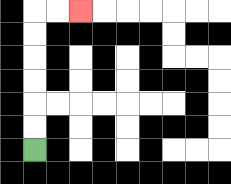{'start': '[1, 6]', 'end': '[3, 0]', 'path_directions': 'U,U,U,U,U,U,R,R', 'path_coordinates': '[[1, 6], [1, 5], [1, 4], [1, 3], [1, 2], [1, 1], [1, 0], [2, 0], [3, 0]]'}